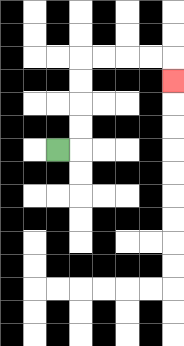{'start': '[2, 6]', 'end': '[7, 3]', 'path_directions': 'R,U,U,U,U,R,R,R,R,D', 'path_coordinates': '[[2, 6], [3, 6], [3, 5], [3, 4], [3, 3], [3, 2], [4, 2], [5, 2], [6, 2], [7, 2], [7, 3]]'}